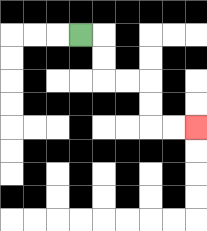{'start': '[3, 1]', 'end': '[8, 5]', 'path_directions': 'R,D,D,R,R,D,D,R,R', 'path_coordinates': '[[3, 1], [4, 1], [4, 2], [4, 3], [5, 3], [6, 3], [6, 4], [6, 5], [7, 5], [8, 5]]'}